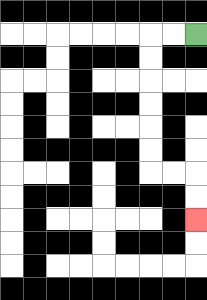{'start': '[8, 1]', 'end': '[8, 9]', 'path_directions': 'L,L,D,D,D,D,D,D,R,R,D,D', 'path_coordinates': '[[8, 1], [7, 1], [6, 1], [6, 2], [6, 3], [6, 4], [6, 5], [6, 6], [6, 7], [7, 7], [8, 7], [8, 8], [8, 9]]'}